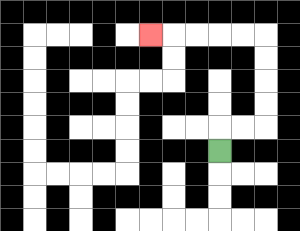{'start': '[9, 6]', 'end': '[6, 1]', 'path_directions': 'U,R,R,U,U,U,U,L,L,L,L,L', 'path_coordinates': '[[9, 6], [9, 5], [10, 5], [11, 5], [11, 4], [11, 3], [11, 2], [11, 1], [10, 1], [9, 1], [8, 1], [7, 1], [6, 1]]'}